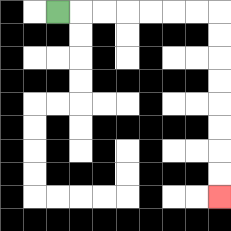{'start': '[2, 0]', 'end': '[9, 8]', 'path_directions': 'R,R,R,R,R,R,R,D,D,D,D,D,D,D,D', 'path_coordinates': '[[2, 0], [3, 0], [4, 0], [5, 0], [6, 0], [7, 0], [8, 0], [9, 0], [9, 1], [9, 2], [9, 3], [9, 4], [9, 5], [9, 6], [9, 7], [9, 8]]'}